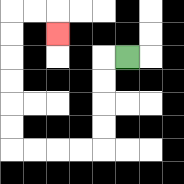{'start': '[5, 2]', 'end': '[2, 1]', 'path_directions': 'L,D,D,D,D,L,L,L,L,U,U,U,U,U,U,R,R,D', 'path_coordinates': '[[5, 2], [4, 2], [4, 3], [4, 4], [4, 5], [4, 6], [3, 6], [2, 6], [1, 6], [0, 6], [0, 5], [0, 4], [0, 3], [0, 2], [0, 1], [0, 0], [1, 0], [2, 0], [2, 1]]'}